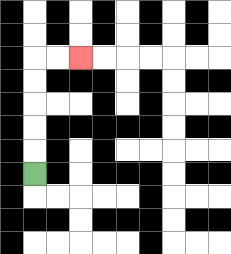{'start': '[1, 7]', 'end': '[3, 2]', 'path_directions': 'U,U,U,U,U,R,R', 'path_coordinates': '[[1, 7], [1, 6], [1, 5], [1, 4], [1, 3], [1, 2], [2, 2], [3, 2]]'}